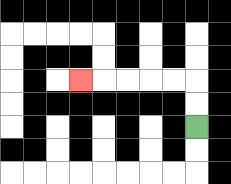{'start': '[8, 5]', 'end': '[3, 3]', 'path_directions': 'U,U,L,L,L,L,L', 'path_coordinates': '[[8, 5], [8, 4], [8, 3], [7, 3], [6, 3], [5, 3], [4, 3], [3, 3]]'}